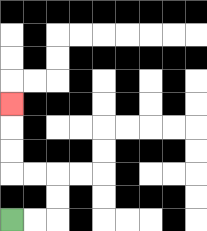{'start': '[0, 9]', 'end': '[0, 4]', 'path_directions': 'R,R,U,U,L,L,U,U,U', 'path_coordinates': '[[0, 9], [1, 9], [2, 9], [2, 8], [2, 7], [1, 7], [0, 7], [0, 6], [0, 5], [0, 4]]'}